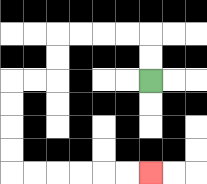{'start': '[6, 3]', 'end': '[6, 7]', 'path_directions': 'U,U,L,L,L,L,D,D,L,L,D,D,D,D,R,R,R,R,R,R', 'path_coordinates': '[[6, 3], [6, 2], [6, 1], [5, 1], [4, 1], [3, 1], [2, 1], [2, 2], [2, 3], [1, 3], [0, 3], [0, 4], [0, 5], [0, 6], [0, 7], [1, 7], [2, 7], [3, 7], [4, 7], [5, 7], [6, 7]]'}